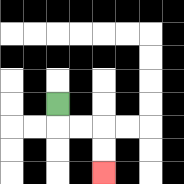{'start': '[2, 4]', 'end': '[4, 7]', 'path_directions': 'D,R,R,D,D', 'path_coordinates': '[[2, 4], [2, 5], [3, 5], [4, 5], [4, 6], [4, 7]]'}